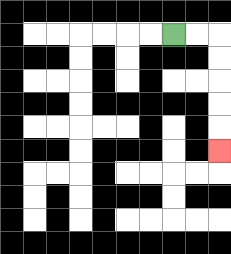{'start': '[7, 1]', 'end': '[9, 6]', 'path_directions': 'R,R,D,D,D,D,D', 'path_coordinates': '[[7, 1], [8, 1], [9, 1], [9, 2], [9, 3], [9, 4], [9, 5], [9, 6]]'}